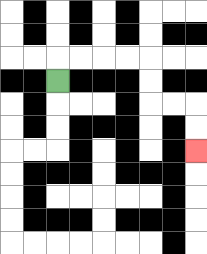{'start': '[2, 3]', 'end': '[8, 6]', 'path_directions': 'U,R,R,R,R,D,D,R,R,D,D', 'path_coordinates': '[[2, 3], [2, 2], [3, 2], [4, 2], [5, 2], [6, 2], [6, 3], [6, 4], [7, 4], [8, 4], [8, 5], [8, 6]]'}